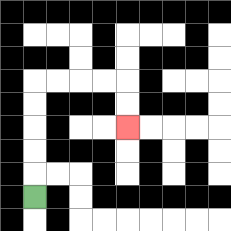{'start': '[1, 8]', 'end': '[5, 5]', 'path_directions': 'U,U,U,U,U,R,R,R,R,D,D', 'path_coordinates': '[[1, 8], [1, 7], [1, 6], [1, 5], [1, 4], [1, 3], [2, 3], [3, 3], [4, 3], [5, 3], [5, 4], [5, 5]]'}